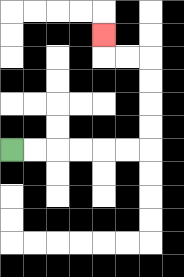{'start': '[0, 6]', 'end': '[4, 1]', 'path_directions': 'R,R,R,R,R,R,U,U,U,U,L,L,U', 'path_coordinates': '[[0, 6], [1, 6], [2, 6], [3, 6], [4, 6], [5, 6], [6, 6], [6, 5], [6, 4], [6, 3], [6, 2], [5, 2], [4, 2], [4, 1]]'}